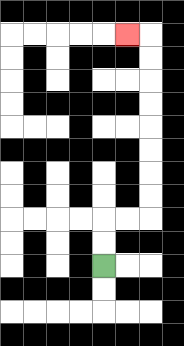{'start': '[4, 11]', 'end': '[5, 1]', 'path_directions': 'U,U,R,R,U,U,U,U,U,U,U,U,L', 'path_coordinates': '[[4, 11], [4, 10], [4, 9], [5, 9], [6, 9], [6, 8], [6, 7], [6, 6], [6, 5], [6, 4], [6, 3], [6, 2], [6, 1], [5, 1]]'}